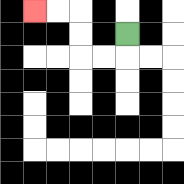{'start': '[5, 1]', 'end': '[1, 0]', 'path_directions': 'D,L,L,U,U,L,L', 'path_coordinates': '[[5, 1], [5, 2], [4, 2], [3, 2], [3, 1], [3, 0], [2, 0], [1, 0]]'}